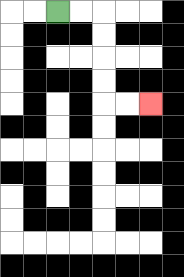{'start': '[2, 0]', 'end': '[6, 4]', 'path_directions': 'R,R,D,D,D,D,R,R', 'path_coordinates': '[[2, 0], [3, 0], [4, 0], [4, 1], [4, 2], [4, 3], [4, 4], [5, 4], [6, 4]]'}